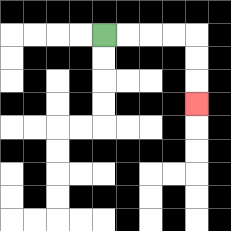{'start': '[4, 1]', 'end': '[8, 4]', 'path_directions': 'R,R,R,R,D,D,D', 'path_coordinates': '[[4, 1], [5, 1], [6, 1], [7, 1], [8, 1], [8, 2], [8, 3], [8, 4]]'}